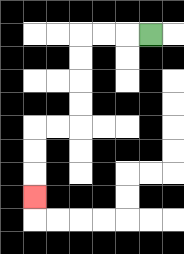{'start': '[6, 1]', 'end': '[1, 8]', 'path_directions': 'L,L,L,D,D,D,D,L,L,D,D,D', 'path_coordinates': '[[6, 1], [5, 1], [4, 1], [3, 1], [3, 2], [3, 3], [3, 4], [3, 5], [2, 5], [1, 5], [1, 6], [1, 7], [1, 8]]'}